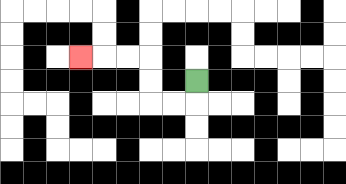{'start': '[8, 3]', 'end': '[3, 2]', 'path_directions': 'D,L,L,U,U,L,L,L', 'path_coordinates': '[[8, 3], [8, 4], [7, 4], [6, 4], [6, 3], [6, 2], [5, 2], [4, 2], [3, 2]]'}